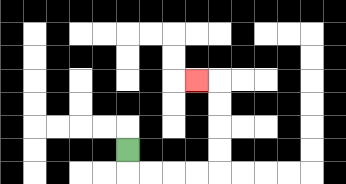{'start': '[5, 6]', 'end': '[8, 3]', 'path_directions': 'D,R,R,R,R,U,U,U,U,L', 'path_coordinates': '[[5, 6], [5, 7], [6, 7], [7, 7], [8, 7], [9, 7], [9, 6], [9, 5], [9, 4], [9, 3], [8, 3]]'}